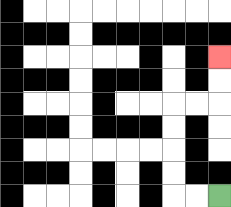{'start': '[9, 8]', 'end': '[9, 2]', 'path_directions': 'L,L,U,U,U,U,R,R,U,U', 'path_coordinates': '[[9, 8], [8, 8], [7, 8], [7, 7], [7, 6], [7, 5], [7, 4], [8, 4], [9, 4], [9, 3], [9, 2]]'}